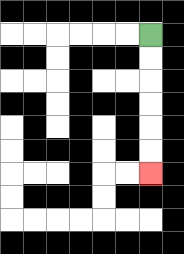{'start': '[6, 1]', 'end': '[6, 7]', 'path_directions': 'D,D,D,D,D,D', 'path_coordinates': '[[6, 1], [6, 2], [6, 3], [6, 4], [6, 5], [6, 6], [6, 7]]'}